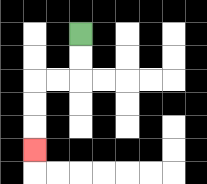{'start': '[3, 1]', 'end': '[1, 6]', 'path_directions': 'D,D,L,L,D,D,D', 'path_coordinates': '[[3, 1], [3, 2], [3, 3], [2, 3], [1, 3], [1, 4], [1, 5], [1, 6]]'}